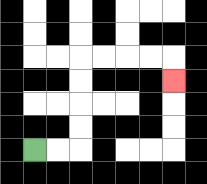{'start': '[1, 6]', 'end': '[7, 3]', 'path_directions': 'R,R,U,U,U,U,R,R,R,R,D', 'path_coordinates': '[[1, 6], [2, 6], [3, 6], [3, 5], [3, 4], [3, 3], [3, 2], [4, 2], [5, 2], [6, 2], [7, 2], [7, 3]]'}